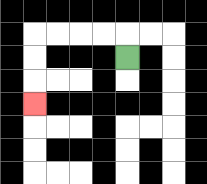{'start': '[5, 2]', 'end': '[1, 4]', 'path_directions': 'U,L,L,L,L,D,D,D', 'path_coordinates': '[[5, 2], [5, 1], [4, 1], [3, 1], [2, 1], [1, 1], [1, 2], [1, 3], [1, 4]]'}